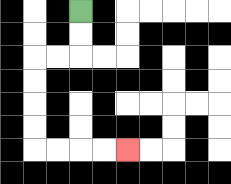{'start': '[3, 0]', 'end': '[5, 6]', 'path_directions': 'D,D,L,L,D,D,D,D,R,R,R,R', 'path_coordinates': '[[3, 0], [3, 1], [3, 2], [2, 2], [1, 2], [1, 3], [1, 4], [1, 5], [1, 6], [2, 6], [3, 6], [4, 6], [5, 6]]'}